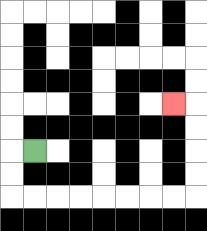{'start': '[1, 6]', 'end': '[7, 4]', 'path_directions': 'L,D,D,R,R,R,R,R,R,R,R,U,U,U,U,L', 'path_coordinates': '[[1, 6], [0, 6], [0, 7], [0, 8], [1, 8], [2, 8], [3, 8], [4, 8], [5, 8], [6, 8], [7, 8], [8, 8], [8, 7], [8, 6], [8, 5], [8, 4], [7, 4]]'}